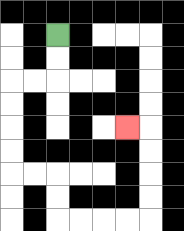{'start': '[2, 1]', 'end': '[5, 5]', 'path_directions': 'D,D,L,L,D,D,D,D,R,R,D,D,R,R,R,R,U,U,U,U,L', 'path_coordinates': '[[2, 1], [2, 2], [2, 3], [1, 3], [0, 3], [0, 4], [0, 5], [0, 6], [0, 7], [1, 7], [2, 7], [2, 8], [2, 9], [3, 9], [4, 9], [5, 9], [6, 9], [6, 8], [6, 7], [6, 6], [6, 5], [5, 5]]'}